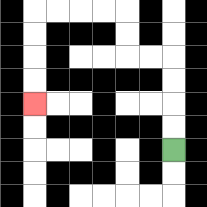{'start': '[7, 6]', 'end': '[1, 4]', 'path_directions': 'U,U,U,U,L,L,U,U,L,L,L,L,D,D,D,D', 'path_coordinates': '[[7, 6], [7, 5], [7, 4], [7, 3], [7, 2], [6, 2], [5, 2], [5, 1], [5, 0], [4, 0], [3, 0], [2, 0], [1, 0], [1, 1], [1, 2], [1, 3], [1, 4]]'}